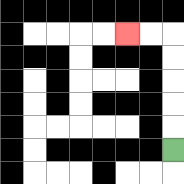{'start': '[7, 6]', 'end': '[5, 1]', 'path_directions': 'U,U,U,U,U,L,L', 'path_coordinates': '[[7, 6], [7, 5], [7, 4], [7, 3], [7, 2], [7, 1], [6, 1], [5, 1]]'}